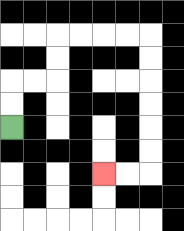{'start': '[0, 5]', 'end': '[4, 7]', 'path_directions': 'U,U,R,R,U,U,R,R,R,R,D,D,D,D,D,D,L,L', 'path_coordinates': '[[0, 5], [0, 4], [0, 3], [1, 3], [2, 3], [2, 2], [2, 1], [3, 1], [4, 1], [5, 1], [6, 1], [6, 2], [6, 3], [6, 4], [6, 5], [6, 6], [6, 7], [5, 7], [4, 7]]'}